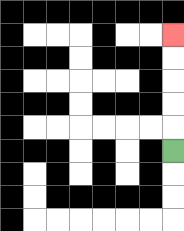{'start': '[7, 6]', 'end': '[7, 1]', 'path_directions': 'U,U,U,U,U', 'path_coordinates': '[[7, 6], [7, 5], [7, 4], [7, 3], [7, 2], [7, 1]]'}